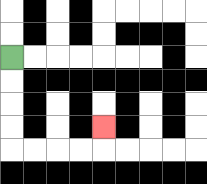{'start': '[0, 2]', 'end': '[4, 5]', 'path_directions': 'D,D,D,D,R,R,R,R,U', 'path_coordinates': '[[0, 2], [0, 3], [0, 4], [0, 5], [0, 6], [1, 6], [2, 6], [3, 6], [4, 6], [4, 5]]'}